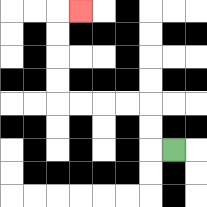{'start': '[7, 6]', 'end': '[3, 0]', 'path_directions': 'L,U,U,L,L,L,L,U,U,U,U,R', 'path_coordinates': '[[7, 6], [6, 6], [6, 5], [6, 4], [5, 4], [4, 4], [3, 4], [2, 4], [2, 3], [2, 2], [2, 1], [2, 0], [3, 0]]'}